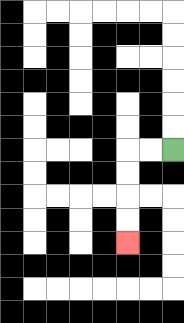{'start': '[7, 6]', 'end': '[5, 10]', 'path_directions': 'L,L,D,D,D,D', 'path_coordinates': '[[7, 6], [6, 6], [5, 6], [5, 7], [5, 8], [5, 9], [5, 10]]'}